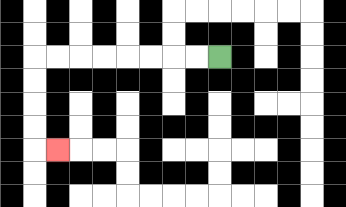{'start': '[9, 2]', 'end': '[2, 6]', 'path_directions': 'L,L,L,L,L,L,L,L,D,D,D,D,R', 'path_coordinates': '[[9, 2], [8, 2], [7, 2], [6, 2], [5, 2], [4, 2], [3, 2], [2, 2], [1, 2], [1, 3], [1, 4], [1, 5], [1, 6], [2, 6]]'}